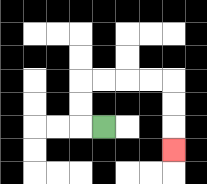{'start': '[4, 5]', 'end': '[7, 6]', 'path_directions': 'L,U,U,R,R,R,R,D,D,D', 'path_coordinates': '[[4, 5], [3, 5], [3, 4], [3, 3], [4, 3], [5, 3], [6, 3], [7, 3], [7, 4], [7, 5], [7, 6]]'}